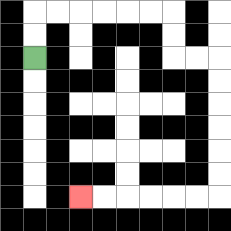{'start': '[1, 2]', 'end': '[3, 8]', 'path_directions': 'U,U,R,R,R,R,R,R,D,D,R,R,D,D,D,D,D,D,L,L,L,L,L,L', 'path_coordinates': '[[1, 2], [1, 1], [1, 0], [2, 0], [3, 0], [4, 0], [5, 0], [6, 0], [7, 0], [7, 1], [7, 2], [8, 2], [9, 2], [9, 3], [9, 4], [9, 5], [9, 6], [9, 7], [9, 8], [8, 8], [7, 8], [6, 8], [5, 8], [4, 8], [3, 8]]'}